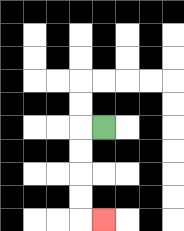{'start': '[4, 5]', 'end': '[4, 9]', 'path_directions': 'L,D,D,D,D,R', 'path_coordinates': '[[4, 5], [3, 5], [3, 6], [3, 7], [3, 8], [3, 9], [4, 9]]'}